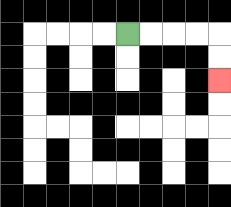{'start': '[5, 1]', 'end': '[9, 3]', 'path_directions': 'R,R,R,R,D,D', 'path_coordinates': '[[5, 1], [6, 1], [7, 1], [8, 1], [9, 1], [9, 2], [9, 3]]'}